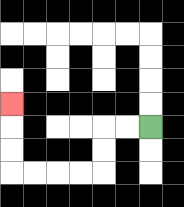{'start': '[6, 5]', 'end': '[0, 4]', 'path_directions': 'L,L,D,D,L,L,L,L,U,U,U', 'path_coordinates': '[[6, 5], [5, 5], [4, 5], [4, 6], [4, 7], [3, 7], [2, 7], [1, 7], [0, 7], [0, 6], [0, 5], [0, 4]]'}